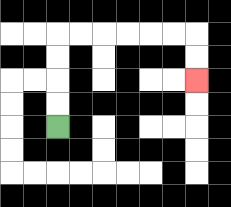{'start': '[2, 5]', 'end': '[8, 3]', 'path_directions': 'U,U,U,U,R,R,R,R,R,R,D,D', 'path_coordinates': '[[2, 5], [2, 4], [2, 3], [2, 2], [2, 1], [3, 1], [4, 1], [5, 1], [6, 1], [7, 1], [8, 1], [8, 2], [8, 3]]'}